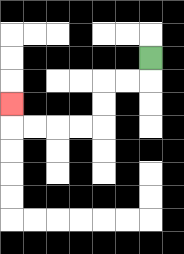{'start': '[6, 2]', 'end': '[0, 4]', 'path_directions': 'D,L,L,D,D,L,L,L,L,U', 'path_coordinates': '[[6, 2], [6, 3], [5, 3], [4, 3], [4, 4], [4, 5], [3, 5], [2, 5], [1, 5], [0, 5], [0, 4]]'}